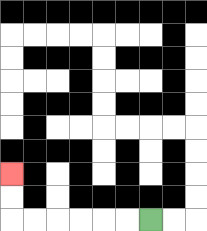{'start': '[6, 9]', 'end': '[0, 7]', 'path_directions': 'L,L,L,L,L,L,U,U', 'path_coordinates': '[[6, 9], [5, 9], [4, 9], [3, 9], [2, 9], [1, 9], [0, 9], [0, 8], [0, 7]]'}